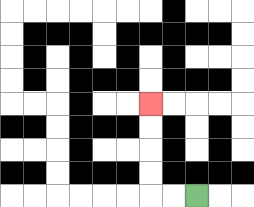{'start': '[8, 8]', 'end': '[6, 4]', 'path_directions': 'L,L,U,U,U,U', 'path_coordinates': '[[8, 8], [7, 8], [6, 8], [6, 7], [6, 6], [6, 5], [6, 4]]'}